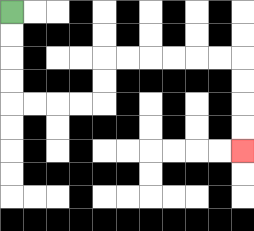{'start': '[0, 0]', 'end': '[10, 6]', 'path_directions': 'D,D,D,D,R,R,R,R,U,U,R,R,R,R,R,R,D,D,D,D', 'path_coordinates': '[[0, 0], [0, 1], [0, 2], [0, 3], [0, 4], [1, 4], [2, 4], [3, 4], [4, 4], [4, 3], [4, 2], [5, 2], [6, 2], [7, 2], [8, 2], [9, 2], [10, 2], [10, 3], [10, 4], [10, 5], [10, 6]]'}